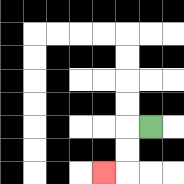{'start': '[6, 5]', 'end': '[4, 7]', 'path_directions': 'L,D,D,L', 'path_coordinates': '[[6, 5], [5, 5], [5, 6], [5, 7], [4, 7]]'}